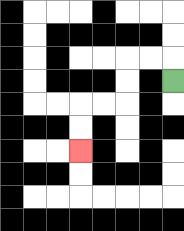{'start': '[7, 3]', 'end': '[3, 6]', 'path_directions': 'U,L,L,D,D,L,L,D,D', 'path_coordinates': '[[7, 3], [7, 2], [6, 2], [5, 2], [5, 3], [5, 4], [4, 4], [3, 4], [3, 5], [3, 6]]'}